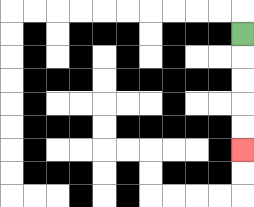{'start': '[10, 1]', 'end': '[10, 6]', 'path_directions': 'D,D,D,D,D', 'path_coordinates': '[[10, 1], [10, 2], [10, 3], [10, 4], [10, 5], [10, 6]]'}